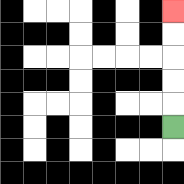{'start': '[7, 5]', 'end': '[7, 0]', 'path_directions': 'U,U,U,U,U', 'path_coordinates': '[[7, 5], [7, 4], [7, 3], [7, 2], [7, 1], [7, 0]]'}